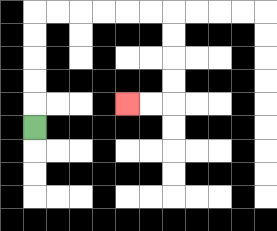{'start': '[1, 5]', 'end': '[5, 4]', 'path_directions': 'U,U,U,U,U,R,R,R,R,R,R,D,D,D,D,L,L', 'path_coordinates': '[[1, 5], [1, 4], [1, 3], [1, 2], [1, 1], [1, 0], [2, 0], [3, 0], [4, 0], [5, 0], [6, 0], [7, 0], [7, 1], [7, 2], [7, 3], [7, 4], [6, 4], [5, 4]]'}